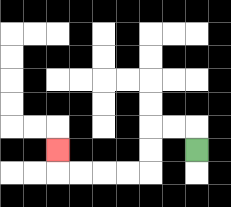{'start': '[8, 6]', 'end': '[2, 6]', 'path_directions': 'U,L,L,D,D,L,L,L,L,U', 'path_coordinates': '[[8, 6], [8, 5], [7, 5], [6, 5], [6, 6], [6, 7], [5, 7], [4, 7], [3, 7], [2, 7], [2, 6]]'}